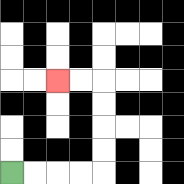{'start': '[0, 7]', 'end': '[2, 3]', 'path_directions': 'R,R,R,R,U,U,U,U,L,L', 'path_coordinates': '[[0, 7], [1, 7], [2, 7], [3, 7], [4, 7], [4, 6], [4, 5], [4, 4], [4, 3], [3, 3], [2, 3]]'}